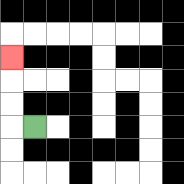{'start': '[1, 5]', 'end': '[0, 2]', 'path_directions': 'L,U,U,U', 'path_coordinates': '[[1, 5], [0, 5], [0, 4], [0, 3], [0, 2]]'}